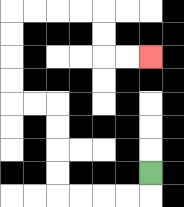{'start': '[6, 7]', 'end': '[6, 2]', 'path_directions': 'D,L,L,L,L,U,U,U,U,L,L,U,U,U,U,R,R,R,R,D,D,R,R', 'path_coordinates': '[[6, 7], [6, 8], [5, 8], [4, 8], [3, 8], [2, 8], [2, 7], [2, 6], [2, 5], [2, 4], [1, 4], [0, 4], [0, 3], [0, 2], [0, 1], [0, 0], [1, 0], [2, 0], [3, 0], [4, 0], [4, 1], [4, 2], [5, 2], [6, 2]]'}